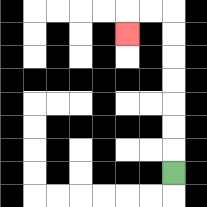{'start': '[7, 7]', 'end': '[5, 1]', 'path_directions': 'U,U,U,U,U,U,U,L,L,D', 'path_coordinates': '[[7, 7], [7, 6], [7, 5], [7, 4], [7, 3], [7, 2], [7, 1], [7, 0], [6, 0], [5, 0], [5, 1]]'}